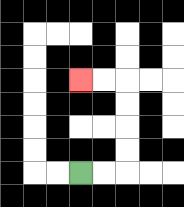{'start': '[3, 7]', 'end': '[3, 3]', 'path_directions': 'R,R,U,U,U,U,L,L', 'path_coordinates': '[[3, 7], [4, 7], [5, 7], [5, 6], [5, 5], [5, 4], [5, 3], [4, 3], [3, 3]]'}